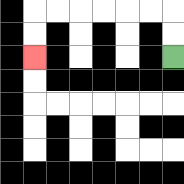{'start': '[7, 2]', 'end': '[1, 2]', 'path_directions': 'U,U,L,L,L,L,L,L,D,D', 'path_coordinates': '[[7, 2], [7, 1], [7, 0], [6, 0], [5, 0], [4, 0], [3, 0], [2, 0], [1, 0], [1, 1], [1, 2]]'}